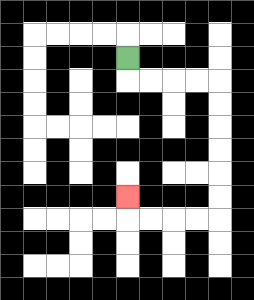{'start': '[5, 2]', 'end': '[5, 8]', 'path_directions': 'D,R,R,R,R,D,D,D,D,D,D,L,L,L,L,U', 'path_coordinates': '[[5, 2], [5, 3], [6, 3], [7, 3], [8, 3], [9, 3], [9, 4], [9, 5], [9, 6], [9, 7], [9, 8], [9, 9], [8, 9], [7, 9], [6, 9], [5, 9], [5, 8]]'}